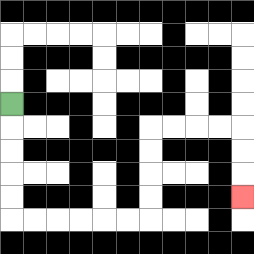{'start': '[0, 4]', 'end': '[10, 8]', 'path_directions': 'D,D,D,D,D,R,R,R,R,R,R,U,U,U,U,R,R,R,R,D,D,D', 'path_coordinates': '[[0, 4], [0, 5], [0, 6], [0, 7], [0, 8], [0, 9], [1, 9], [2, 9], [3, 9], [4, 9], [5, 9], [6, 9], [6, 8], [6, 7], [6, 6], [6, 5], [7, 5], [8, 5], [9, 5], [10, 5], [10, 6], [10, 7], [10, 8]]'}